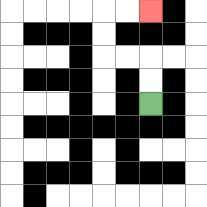{'start': '[6, 4]', 'end': '[6, 0]', 'path_directions': 'U,U,L,L,U,U,R,R', 'path_coordinates': '[[6, 4], [6, 3], [6, 2], [5, 2], [4, 2], [4, 1], [4, 0], [5, 0], [6, 0]]'}